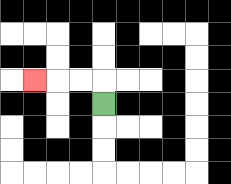{'start': '[4, 4]', 'end': '[1, 3]', 'path_directions': 'U,L,L,L', 'path_coordinates': '[[4, 4], [4, 3], [3, 3], [2, 3], [1, 3]]'}